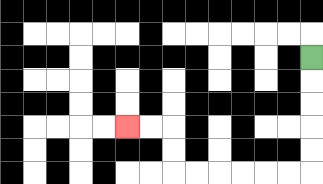{'start': '[13, 2]', 'end': '[5, 5]', 'path_directions': 'D,D,D,D,D,L,L,L,L,L,L,U,U,L,L', 'path_coordinates': '[[13, 2], [13, 3], [13, 4], [13, 5], [13, 6], [13, 7], [12, 7], [11, 7], [10, 7], [9, 7], [8, 7], [7, 7], [7, 6], [7, 5], [6, 5], [5, 5]]'}